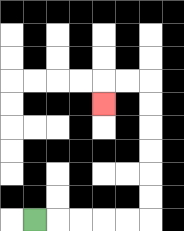{'start': '[1, 9]', 'end': '[4, 4]', 'path_directions': 'R,R,R,R,R,U,U,U,U,U,U,L,L,D', 'path_coordinates': '[[1, 9], [2, 9], [3, 9], [4, 9], [5, 9], [6, 9], [6, 8], [6, 7], [6, 6], [6, 5], [6, 4], [6, 3], [5, 3], [4, 3], [4, 4]]'}